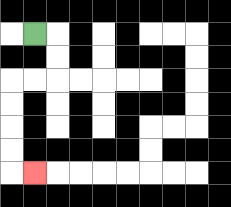{'start': '[1, 1]', 'end': '[1, 7]', 'path_directions': 'R,D,D,L,L,D,D,D,D,R', 'path_coordinates': '[[1, 1], [2, 1], [2, 2], [2, 3], [1, 3], [0, 3], [0, 4], [0, 5], [0, 6], [0, 7], [1, 7]]'}